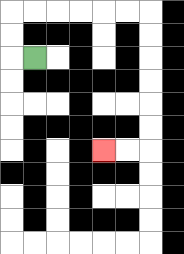{'start': '[1, 2]', 'end': '[4, 6]', 'path_directions': 'L,U,U,R,R,R,R,R,R,D,D,D,D,D,D,L,L', 'path_coordinates': '[[1, 2], [0, 2], [0, 1], [0, 0], [1, 0], [2, 0], [3, 0], [4, 0], [5, 0], [6, 0], [6, 1], [6, 2], [6, 3], [6, 4], [6, 5], [6, 6], [5, 6], [4, 6]]'}